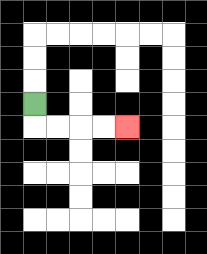{'start': '[1, 4]', 'end': '[5, 5]', 'path_directions': 'D,R,R,R,R', 'path_coordinates': '[[1, 4], [1, 5], [2, 5], [3, 5], [4, 5], [5, 5]]'}